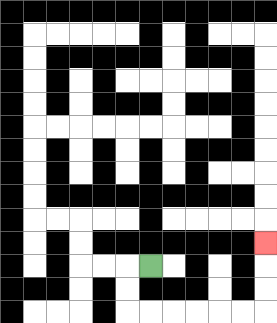{'start': '[6, 11]', 'end': '[11, 10]', 'path_directions': 'L,D,D,R,R,R,R,R,R,U,U,U', 'path_coordinates': '[[6, 11], [5, 11], [5, 12], [5, 13], [6, 13], [7, 13], [8, 13], [9, 13], [10, 13], [11, 13], [11, 12], [11, 11], [11, 10]]'}